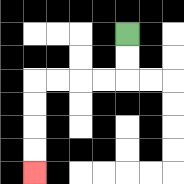{'start': '[5, 1]', 'end': '[1, 7]', 'path_directions': 'D,D,L,L,L,L,D,D,D,D', 'path_coordinates': '[[5, 1], [5, 2], [5, 3], [4, 3], [3, 3], [2, 3], [1, 3], [1, 4], [1, 5], [1, 6], [1, 7]]'}